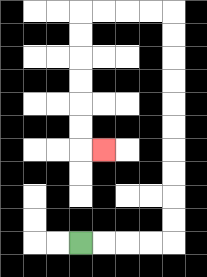{'start': '[3, 10]', 'end': '[4, 6]', 'path_directions': 'R,R,R,R,U,U,U,U,U,U,U,U,U,U,L,L,L,L,D,D,D,D,D,D,R', 'path_coordinates': '[[3, 10], [4, 10], [5, 10], [6, 10], [7, 10], [7, 9], [7, 8], [7, 7], [7, 6], [7, 5], [7, 4], [7, 3], [7, 2], [7, 1], [7, 0], [6, 0], [5, 0], [4, 0], [3, 0], [3, 1], [3, 2], [3, 3], [3, 4], [3, 5], [3, 6], [4, 6]]'}